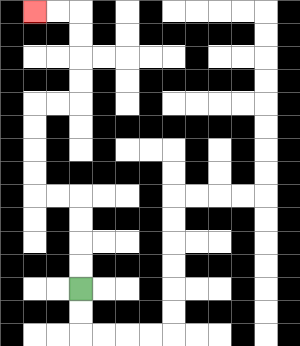{'start': '[3, 12]', 'end': '[1, 0]', 'path_directions': 'U,U,U,U,L,L,U,U,U,U,R,R,U,U,U,U,L,L', 'path_coordinates': '[[3, 12], [3, 11], [3, 10], [3, 9], [3, 8], [2, 8], [1, 8], [1, 7], [1, 6], [1, 5], [1, 4], [2, 4], [3, 4], [3, 3], [3, 2], [3, 1], [3, 0], [2, 0], [1, 0]]'}